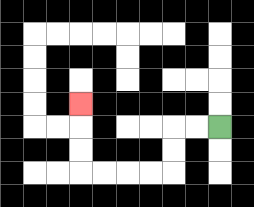{'start': '[9, 5]', 'end': '[3, 4]', 'path_directions': 'L,L,D,D,L,L,L,L,U,U,U', 'path_coordinates': '[[9, 5], [8, 5], [7, 5], [7, 6], [7, 7], [6, 7], [5, 7], [4, 7], [3, 7], [3, 6], [3, 5], [3, 4]]'}